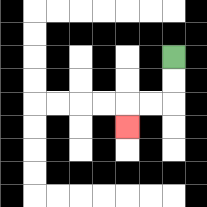{'start': '[7, 2]', 'end': '[5, 5]', 'path_directions': 'D,D,L,L,D', 'path_coordinates': '[[7, 2], [7, 3], [7, 4], [6, 4], [5, 4], [5, 5]]'}